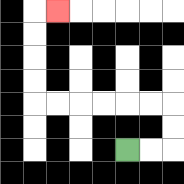{'start': '[5, 6]', 'end': '[2, 0]', 'path_directions': 'R,R,U,U,L,L,L,L,L,L,U,U,U,U,R', 'path_coordinates': '[[5, 6], [6, 6], [7, 6], [7, 5], [7, 4], [6, 4], [5, 4], [4, 4], [3, 4], [2, 4], [1, 4], [1, 3], [1, 2], [1, 1], [1, 0], [2, 0]]'}